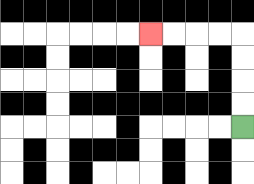{'start': '[10, 5]', 'end': '[6, 1]', 'path_directions': 'U,U,U,U,L,L,L,L', 'path_coordinates': '[[10, 5], [10, 4], [10, 3], [10, 2], [10, 1], [9, 1], [8, 1], [7, 1], [6, 1]]'}